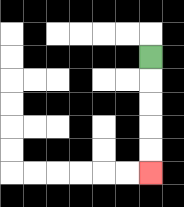{'start': '[6, 2]', 'end': '[6, 7]', 'path_directions': 'D,D,D,D,D', 'path_coordinates': '[[6, 2], [6, 3], [6, 4], [6, 5], [6, 6], [6, 7]]'}